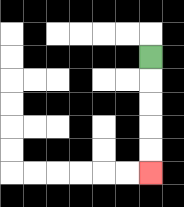{'start': '[6, 2]', 'end': '[6, 7]', 'path_directions': 'D,D,D,D,D', 'path_coordinates': '[[6, 2], [6, 3], [6, 4], [6, 5], [6, 6], [6, 7]]'}